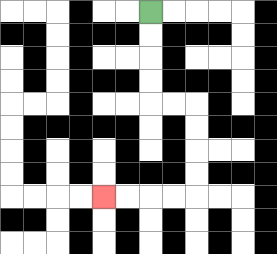{'start': '[6, 0]', 'end': '[4, 8]', 'path_directions': 'D,D,D,D,R,R,D,D,D,D,L,L,L,L', 'path_coordinates': '[[6, 0], [6, 1], [6, 2], [6, 3], [6, 4], [7, 4], [8, 4], [8, 5], [8, 6], [8, 7], [8, 8], [7, 8], [6, 8], [5, 8], [4, 8]]'}